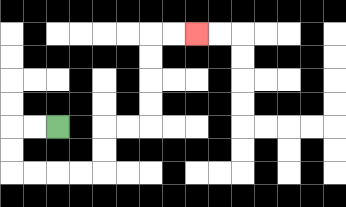{'start': '[2, 5]', 'end': '[8, 1]', 'path_directions': 'L,L,D,D,R,R,R,R,U,U,R,R,U,U,U,U,R,R', 'path_coordinates': '[[2, 5], [1, 5], [0, 5], [0, 6], [0, 7], [1, 7], [2, 7], [3, 7], [4, 7], [4, 6], [4, 5], [5, 5], [6, 5], [6, 4], [6, 3], [6, 2], [6, 1], [7, 1], [8, 1]]'}